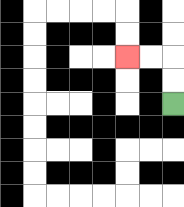{'start': '[7, 4]', 'end': '[5, 2]', 'path_directions': 'U,U,L,L', 'path_coordinates': '[[7, 4], [7, 3], [7, 2], [6, 2], [5, 2]]'}